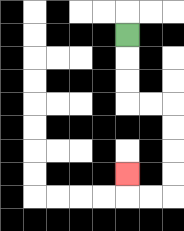{'start': '[5, 1]', 'end': '[5, 7]', 'path_directions': 'D,D,D,R,R,D,D,D,D,L,L,U', 'path_coordinates': '[[5, 1], [5, 2], [5, 3], [5, 4], [6, 4], [7, 4], [7, 5], [7, 6], [7, 7], [7, 8], [6, 8], [5, 8], [5, 7]]'}